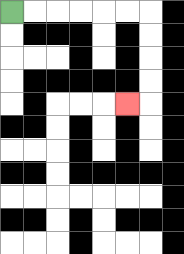{'start': '[0, 0]', 'end': '[5, 4]', 'path_directions': 'R,R,R,R,R,R,D,D,D,D,L', 'path_coordinates': '[[0, 0], [1, 0], [2, 0], [3, 0], [4, 0], [5, 0], [6, 0], [6, 1], [6, 2], [6, 3], [6, 4], [5, 4]]'}